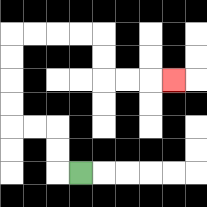{'start': '[3, 7]', 'end': '[7, 3]', 'path_directions': 'L,U,U,L,L,U,U,U,U,R,R,R,R,D,D,R,R,R', 'path_coordinates': '[[3, 7], [2, 7], [2, 6], [2, 5], [1, 5], [0, 5], [0, 4], [0, 3], [0, 2], [0, 1], [1, 1], [2, 1], [3, 1], [4, 1], [4, 2], [4, 3], [5, 3], [6, 3], [7, 3]]'}